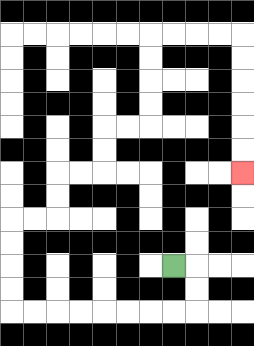{'start': '[7, 11]', 'end': '[10, 7]', 'path_directions': 'R,D,D,L,L,L,L,L,L,L,L,U,U,U,U,R,R,U,U,R,R,U,U,R,R,U,U,U,U,R,R,R,R,D,D,D,D,D,D', 'path_coordinates': '[[7, 11], [8, 11], [8, 12], [8, 13], [7, 13], [6, 13], [5, 13], [4, 13], [3, 13], [2, 13], [1, 13], [0, 13], [0, 12], [0, 11], [0, 10], [0, 9], [1, 9], [2, 9], [2, 8], [2, 7], [3, 7], [4, 7], [4, 6], [4, 5], [5, 5], [6, 5], [6, 4], [6, 3], [6, 2], [6, 1], [7, 1], [8, 1], [9, 1], [10, 1], [10, 2], [10, 3], [10, 4], [10, 5], [10, 6], [10, 7]]'}